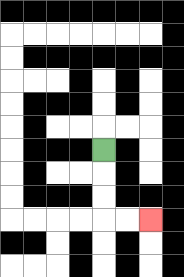{'start': '[4, 6]', 'end': '[6, 9]', 'path_directions': 'D,D,D,R,R', 'path_coordinates': '[[4, 6], [4, 7], [4, 8], [4, 9], [5, 9], [6, 9]]'}